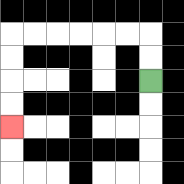{'start': '[6, 3]', 'end': '[0, 5]', 'path_directions': 'U,U,L,L,L,L,L,L,D,D,D,D', 'path_coordinates': '[[6, 3], [6, 2], [6, 1], [5, 1], [4, 1], [3, 1], [2, 1], [1, 1], [0, 1], [0, 2], [0, 3], [0, 4], [0, 5]]'}